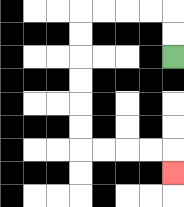{'start': '[7, 2]', 'end': '[7, 7]', 'path_directions': 'U,U,L,L,L,L,D,D,D,D,D,D,R,R,R,R,D', 'path_coordinates': '[[7, 2], [7, 1], [7, 0], [6, 0], [5, 0], [4, 0], [3, 0], [3, 1], [3, 2], [3, 3], [3, 4], [3, 5], [3, 6], [4, 6], [5, 6], [6, 6], [7, 6], [7, 7]]'}